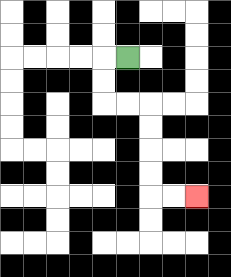{'start': '[5, 2]', 'end': '[8, 8]', 'path_directions': 'L,D,D,R,R,D,D,D,D,R,R', 'path_coordinates': '[[5, 2], [4, 2], [4, 3], [4, 4], [5, 4], [6, 4], [6, 5], [6, 6], [6, 7], [6, 8], [7, 8], [8, 8]]'}